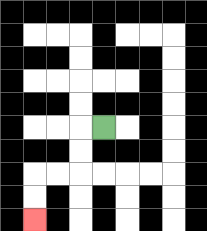{'start': '[4, 5]', 'end': '[1, 9]', 'path_directions': 'L,D,D,L,L,D,D', 'path_coordinates': '[[4, 5], [3, 5], [3, 6], [3, 7], [2, 7], [1, 7], [1, 8], [1, 9]]'}